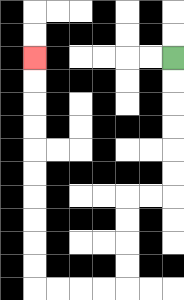{'start': '[7, 2]', 'end': '[1, 2]', 'path_directions': 'D,D,D,D,D,D,L,L,D,D,D,D,L,L,L,L,U,U,U,U,U,U,U,U,U,U', 'path_coordinates': '[[7, 2], [7, 3], [7, 4], [7, 5], [7, 6], [7, 7], [7, 8], [6, 8], [5, 8], [5, 9], [5, 10], [5, 11], [5, 12], [4, 12], [3, 12], [2, 12], [1, 12], [1, 11], [1, 10], [1, 9], [1, 8], [1, 7], [1, 6], [1, 5], [1, 4], [1, 3], [1, 2]]'}